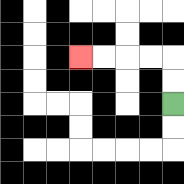{'start': '[7, 4]', 'end': '[3, 2]', 'path_directions': 'U,U,L,L,L,L', 'path_coordinates': '[[7, 4], [7, 3], [7, 2], [6, 2], [5, 2], [4, 2], [3, 2]]'}